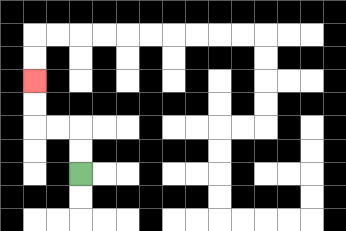{'start': '[3, 7]', 'end': '[1, 3]', 'path_directions': 'U,U,L,L,U,U', 'path_coordinates': '[[3, 7], [3, 6], [3, 5], [2, 5], [1, 5], [1, 4], [1, 3]]'}